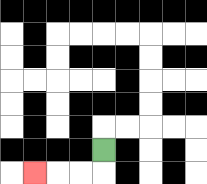{'start': '[4, 6]', 'end': '[1, 7]', 'path_directions': 'D,L,L,L', 'path_coordinates': '[[4, 6], [4, 7], [3, 7], [2, 7], [1, 7]]'}